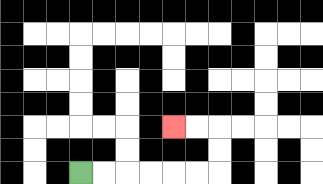{'start': '[3, 7]', 'end': '[7, 5]', 'path_directions': 'R,R,R,R,R,R,U,U,L,L', 'path_coordinates': '[[3, 7], [4, 7], [5, 7], [6, 7], [7, 7], [8, 7], [9, 7], [9, 6], [9, 5], [8, 5], [7, 5]]'}